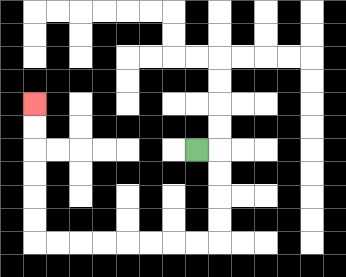{'start': '[8, 6]', 'end': '[1, 4]', 'path_directions': 'R,D,D,D,D,L,L,L,L,L,L,L,L,U,U,U,U,U,U', 'path_coordinates': '[[8, 6], [9, 6], [9, 7], [9, 8], [9, 9], [9, 10], [8, 10], [7, 10], [6, 10], [5, 10], [4, 10], [3, 10], [2, 10], [1, 10], [1, 9], [1, 8], [1, 7], [1, 6], [1, 5], [1, 4]]'}